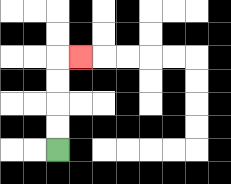{'start': '[2, 6]', 'end': '[3, 2]', 'path_directions': 'U,U,U,U,R', 'path_coordinates': '[[2, 6], [2, 5], [2, 4], [2, 3], [2, 2], [3, 2]]'}